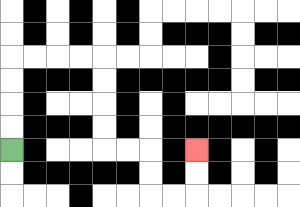{'start': '[0, 6]', 'end': '[8, 6]', 'path_directions': 'U,U,U,U,R,R,R,R,D,D,D,D,R,R,D,D,R,R,U,U', 'path_coordinates': '[[0, 6], [0, 5], [0, 4], [0, 3], [0, 2], [1, 2], [2, 2], [3, 2], [4, 2], [4, 3], [4, 4], [4, 5], [4, 6], [5, 6], [6, 6], [6, 7], [6, 8], [7, 8], [8, 8], [8, 7], [8, 6]]'}